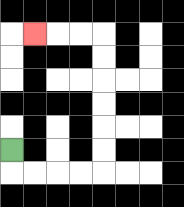{'start': '[0, 6]', 'end': '[1, 1]', 'path_directions': 'D,R,R,R,R,U,U,U,U,U,U,L,L,L', 'path_coordinates': '[[0, 6], [0, 7], [1, 7], [2, 7], [3, 7], [4, 7], [4, 6], [4, 5], [4, 4], [4, 3], [4, 2], [4, 1], [3, 1], [2, 1], [1, 1]]'}